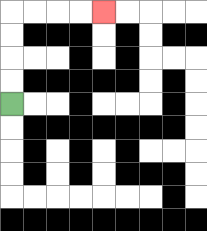{'start': '[0, 4]', 'end': '[4, 0]', 'path_directions': 'U,U,U,U,R,R,R,R', 'path_coordinates': '[[0, 4], [0, 3], [0, 2], [0, 1], [0, 0], [1, 0], [2, 0], [3, 0], [4, 0]]'}